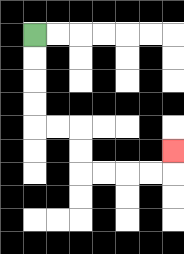{'start': '[1, 1]', 'end': '[7, 6]', 'path_directions': 'D,D,D,D,R,R,D,D,R,R,R,R,U', 'path_coordinates': '[[1, 1], [1, 2], [1, 3], [1, 4], [1, 5], [2, 5], [3, 5], [3, 6], [3, 7], [4, 7], [5, 7], [6, 7], [7, 7], [7, 6]]'}